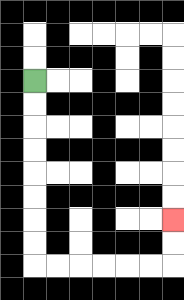{'start': '[1, 3]', 'end': '[7, 9]', 'path_directions': 'D,D,D,D,D,D,D,D,R,R,R,R,R,R,U,U', 'path_coordinates': '[[1, 3], [1, 4], [1, 5], [1, 6], [1, 7], [1, 8], [1, 9], [1, 10], [1, 11], [2, 11], [3, 11], [4, 11], [5, 11], [6, 11], [7, 11], [7, 10], [7, 9]]'}